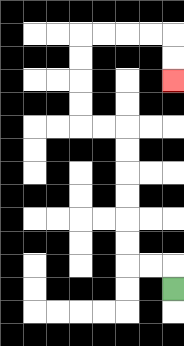{'start': '[7, 12]', 'end': '[7, 3]', 'path_directions': 'U,L,L,U,U,U,U,U,U,L,L,U,U,U,U,R,R,R,R,D,D', 'path_coordinates': '[[7, 12], [7, 11], [6, 11], [5, 11], [5, 10], [5, 9], [5, 8], [5, 7], [5, 6], [5, 5], [4, 5], [3, 5], [3, 4], [3, 3], [3, 2], [3, 1], [4, 1], [5, 1], [6, 1], [7, 1], [7, 2], [7, 3]]'}